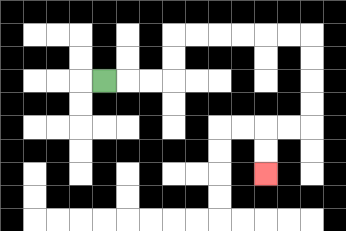{'start': '[4, 3]', 'end': '[11, 7]', 'path_directions': 'R,R,R,U,U,R,R,R,R,R,R,D,D,D,D,L,L,D,D', 'path_coordinates': '[[4, 3], [5, 3], [6, 3], [7, 3], [7, 2], [7, 1], [8, 1], [9, 1], [10, 1], [11, 1], [12, 1], [13, 1], [13, 2], [13, 3], [13, 4], [13, 5], [12, 5], [11, 5], [11, 6], [11, 7]]'}